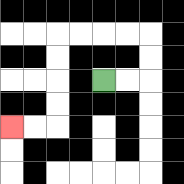{'start': '[4, 3]', 'end': '[0, 5]', 'path_directions': 'R,R,U,U,L,L,L,L,D,D,D,D,L,L', 'path_coordinates': '[[4, 3], [5, 3], [6, 3], [6, 2], [6, 1], [5, 1], [4, 1], [3, 1], [2, 1], [2, 2], [2, 3], [2, 4], [2, 5], [1, 5], [0, 5]]'}